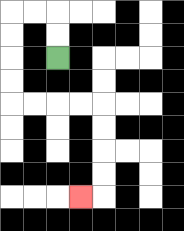{'start': '[2, 2]', 'end': '[3, 8]', 'path_directions': 'U,U,L,L,D,D,D,D,R,R,R,R,D,D,D,D,L', 'path_coordinates': '[[2, 2], [2, 1], [2, 0], [1, 0], [0, 0], [0, 1], [0, 2], [0, 3], [0, 4], [1, 4], [2, 4], [3, 4], [4, 4], [4, 5], [4, 6], [4, 7], [4, 8], [3, 8]]'}